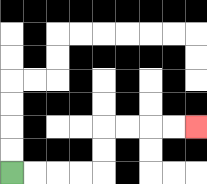{'start': '[0, 7]', 'end': '[8, 5]', 'path_directions': 'R,R,R,R,U,U,R,R,R,R', 'path_coordinates': '[[0, 7], [1, 7], [2, 7], [3, 7], [4, 7], [4, 6], [4, 5], [5, 5], [6, 5], [7, 5], [8, 5]]'}